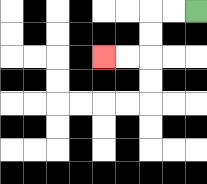{'start': '[8, 0]', 'end': '[4, 2]', 'path_directions': 'L,L,D,D,L,L', 'path_coordinates': '[[8, 0], [7, 0], [6, 0], [6, 1], [6, 2], [5, 2], [4, 2]]'}